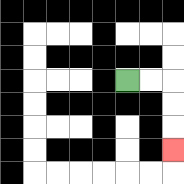{'start': '[5, 3]', 'end': '[7, 6]', 'path_directions': 'R,R,D,D,D', 'path_coordinates': '[[5, 3], [6, 3], [7, 3], [7, 4], [7, 5], [7, 6]]'}